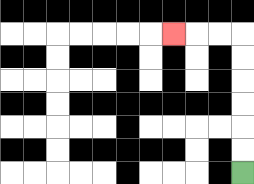{'start': '[10, 7]', 'end': '[7, 1]', 'path_directions': 'U,U,U,U,U,U,L,L,L', 'path_coordinates': '[[10, 7], [10, 6], [10, 5], [10, 4], [10, 3], [10, 2], [10, 1], [9, 1], [8, 1], [7, 1]]'}